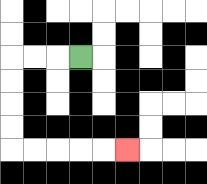{'start': '[3, 2]', 'end': '[5, 6]', 'path_directions': 'L,L,L,D,D,D,D,R,R,R,R,R', 'path_coordinates': '[[3, 2], [2, 2], [1, 2], [0, 2], [0, 3], [0, 4], [0, 5], [0, 6], [1, 6], [2, 6], [3, 6], [4, 6], [5, 6]]'}